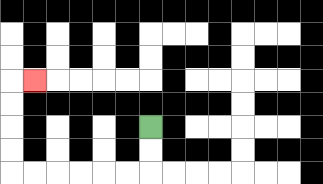{'start': '[6, 5]', 'end': '[1, 3]', 'path_directions': 'D,D,L,L,L,L,L,L,U,U,U,U,R', 'path_coordinates': '[[6, 5], [6, 6], [6, 7], [5, 7], [4, 7], [3, 7], [2, 7], [1, 7], [0, 7], [0, 6], [0, 5], [0, 4], [0, 3], [1, 3]]'}